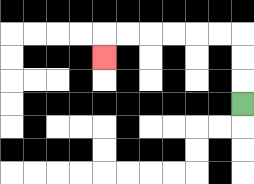{'start': '[10, 4]', 'end': '[4, 2]', 'path_directions': 'U,U,U,L,L,L,L,L,L,D', 'path_coordinates': '[[10, 4], [10, 3], [10, 2], [10, 1], [9, 1], [8, 1], [7, 1], [6, 1], [5, 1], [4, 1], [4, 2]]'}